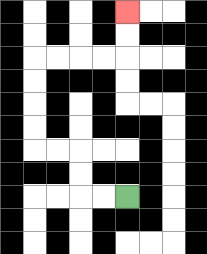{'start': '[5, 8]', 'end': '[5, 0]', 'path_directions': 'L,L,U,U,L,L,U,U,U,U,R,R,R,R,U,U', 'path_coordinates': '[[5, 8], [4, 8], [3, 8], [3, 7], [3, 6], [2, 6], [1, 6], [1, 5], [1, 4], [1, 3], [1, 2], [2, 2], [3, 2], [4, 2], [5, 2], [5, 1], [5, 0]]'}